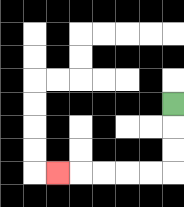{'start': '[7, 4]', 'end': '[2, 7]', 'path_directions': 'D,D,D,L,L,L,L,L', 'path_coordinates': '[[7, 4], [7, 5], [7, 6], [7, 7], [6, 7], [5, 7], [4, 7], [3, 7], [2, 7]]'}